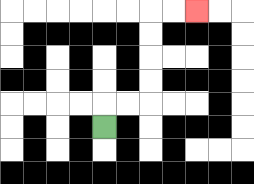{'start': '[4, 5]', 'end': '[8, 0]', 'path_directions': 'U,R,R,U,U,U,U,R,R', 'path_coordinates': '[[4, 5], [4, 4], [5, 4], [6, 4], [6, 3], [6, 2], [6, 1], [6, 0], [7, 0], [8, 0]]'}